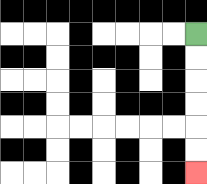{'start': '[8, 1]', 'end': '[8, 7]', 'path_directions': 'D,D,D,D,D,D', 'path_coordinates': '[[8, 1], [8, 2], [8, 3], [8, 4], [8, 5], [8, 6], [8, 7]]'}